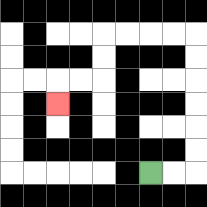{'start': '[6, 7]', 'end': '[2, 4]', 'path_directions': 'R,R,U,U,U,U,U,U,L,L,L,L,D,D,L,L,D', 'path_coordinates': '[[6, 7], [7, 7], [8, 7], [8, 6], [8, 5], [8, 4], [8, 3], [8, 2], [8, 1], [7, 1], [6, 1], [5, 1], [4, 1], [4, 2], [4, 3], [3, 3], [2, 3], [2, 4]]'}